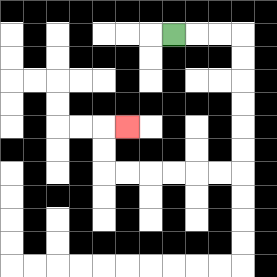{'start': '[7, 1]', 'end': '[5, 5]', 'path_directions': 'R,R,R,D,D,D,D,D,D,L,L,L,L,L,L,U,U,R', 'path_coordinates': '[[7, 1], [8, 1], [9, 1], [10, 1], [10, 2], [10, 3], [10, 4], [10, 5], [10, 6], [10, 7], [9, 7], [8, 7], [7, 7], [6, 7], [5, 7], [4, 7], [4, 6], [4, 5], [5, 5]]'}